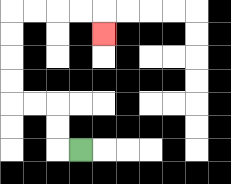{'start': '[3, 6]', 'end': '[4, 1]', 'path_directions': 'L,U,U,L,L,U,U,U,U,R,R,R,R,D', 'path_coordinates': '[[3, 6], [2, 6], [2, 5], [2, 4], [1, 4], [0, 4], [0, 3], [0, 2], [0, 1], [0, 0], [1, 0], [2, 0], [3, 0], [4, 0], [4, 1]]'}